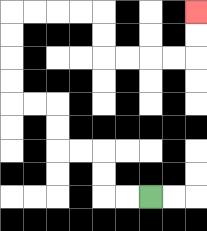{'start': '[6, 8]', 'end': '[8, 0]', 'path_directions': 'L,L,U,U,L,L,U,U,L,L,U,U,U,U,R,R,R,R,D,D,R,R,R,R,U,U', 'path_coordinates': '[[6, 8], [5, 8], [4, 8], [4, 7], [4, 6], [3, 6], [2, 6], [2, 5], [2, 4], [1, 4], [0, 4], [0, 3], [0, 2], [0, 1], [0, 0], [1, 0], [2, 0], [3, 0], [4, 0], [4, 1], [4, 2], [5, 2], [6, 2], [7, 2], [8, 2], [8, 1], [8, 0]]'}